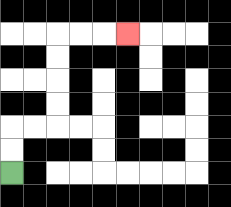{'start': '[0, 7]', 'end': '[5, 1]', 'path_directions': 'U,U,R,R,U,U,U,U,R,R,R', 'path_coordinates': '[[0, 7], [0, 6], [0, 5], [1, 5], [2, 5], [2, 4], [2, 3], [2, 2], [2, 1], [3, 1], [4, 1], [5, 1]]'}